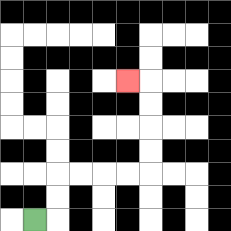{'start': '[1, 9]', 'end': '[5, 3]', 'path_directions': 'R,U,U,R,R,R,R,U,U,U,U,L', 'path_coordinates': '[[1, 9], [2, 9], [2, 8], [2, 7], [3, 7], [4, 7], [5, 7], [6, 7], [6, 6], [6, 5], [6, 4], [6, 3], [5, 3]]'}